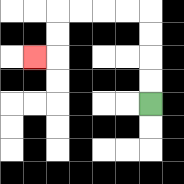{'start': '[6, 4]', 'end': '[1, 2]', 'path_directions': 'U,U,U,U,L,L,L,L,D,D,L', 'path_coordinates': '[[6, 4], [6, 3], [6, 2], [6, 1], [6, 0], [5, 0], [4, 0], [3, 0], [2, 0], [2, 1], [2, 2], [1, 2]]'}